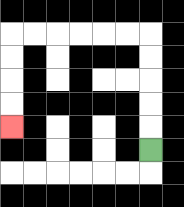{'start': '[6, 6]', 'end': '[0, 5]', 'path_directions': 'U,U,U,U,U,L,L,L,L,L,L,D,D,D,D', 'path_coordinates': '[[6, 6], [6, 5], [6, 4], [6, 3], [6, 2], [6, 1], [5, 1], [4, 1], [3, 1], [2, 1], [1, 1], [0, 1], [0, 2], [0, 3], [0, 4], [0, 5]]'}